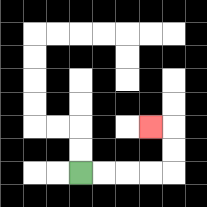{'start': '[3, 7]', 'end': '[6, 5]', 'path_directions': 'R,R,R,R,U,U,L', 'path_coordinates': '[[3, 7], [4, 7], [5, 7], [6, 7], [7, 7], [7, 6], [7, 5], [6, 5]]'}